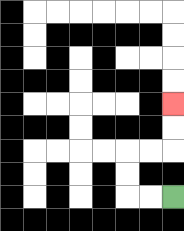{'start': '[7, 8]', 'end': '[7, 4]', 'path_directions': 'L,L,U,U,R,R,U,U', 'path_coordinates': '[[7, 8], [6, 8], [5, 8], [5, 7], [5, 6], [6, 6], [7, 6], [7, 5], [7, 4]]'}